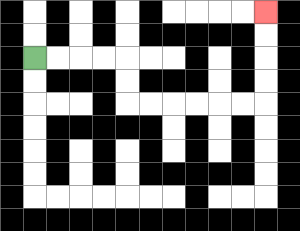{'start': '[1, 2]', 'end': '[11, 0]', 'path_directions': 'R,R,R,R,D,D,R,R,R,R,R,R,U,U,U,U', 'path_coordinates': '[[1, 2], [2, 2], [3, 2], [4, 2], [5, 2], [5, 3], [5, 4], [6, 4], [7, 4], [8, 4], [9, 4], [10, 4], [11, 4], [11, 3], [11, 2], [11, 1], [11, 0]]'}